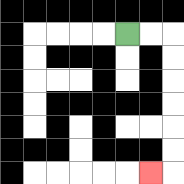{'start': '[5, 1]', 'end': '[6, 7]', 'path_directions': 'R,R,D,D,D,D,D,D,L', 'path_coordinates': '[[5, 1], [6, 1], [7, 1], [7, 2], [7, 3], [7, 4], [7, 5], [7, 6], [7, 7], [6, 7]]'}